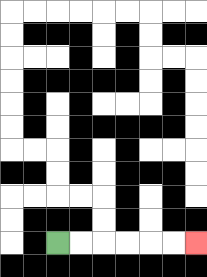{'start': '[2, 10]', 'end': '[8, 10]', 'path_directions': 'R,R,R,R,R,R', 'path_coordinates': '[[2, 10], [3, 10], [4, 10], [5, 10], [6, 10], [7, 10], [8, 10]]'}